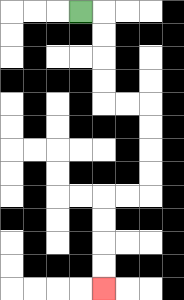{'start': '[3, 0]', 'end': '[4, 12]', 'path_directions': 'R,D,D,D,D,R,R,D,D,D,D,L,L,D,D,D,D', 'path_coordinates': '[[3, 0], [4, 0], [4, 1], [4, 2], [4, 3], [4, 4], [5, 4], [6, 4], [6, 5], [6, 6], [6, 7], [6, 8], [5, 8], [4, 8], [4, 9], [4, 10], [4, 11], [4, 12]]'}